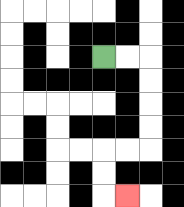{'start': '[4, 2]', 'end': '[5, 8]', 'path_directions': 'R,R,D,D,D,D,L,L,D,D,R', 'path_coordinates': '[[4, 2], [5, 2], [6, 2], [6, 3], [6, 4], [6, 5], [6, 6], [5, 6], [4, 6], [4, 7], [4, 8], [5, 8]]'}